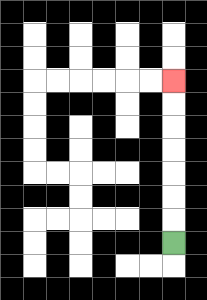{'start': '[7, 10]', 'end': '[7, 3]', 'path_directions': 'U,U,U,U,U,U,U', 'path_coordinates': '[[7, 10], [7, 9], [7, 8], [7, 7], [7, 6], [7, 5], [7, 4], [7, 3]]'}